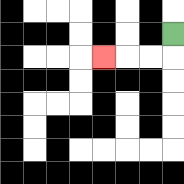{'start': '[7, 1]', 'end': '[4, 2]', 'path_directions': 'D,L,L,L', 'path_coordinates': '[[7, 1], [7, 2], [6, 2], [5, 2], [4, 2]]'}